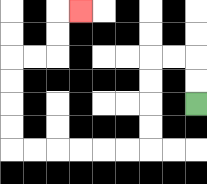{'start': '[8, 4]', 'end': '[3, 0]', 'path_directions': 'U,U,L,L,D,D,D,D,L,L,L,L,L,L,U,U,U,U,R,R,U,U,R', 'path_coordinates': '[[8, 4], [8, 3], [8, 2], [7, 2], [6, 2], [6, 3], [6, 4], [6, 5], [6, 6], [5, 6], [4, 6], [3, 6], [2, 6], [1, 6], [0, 6], [0, 5], [0, 4], [0, 3], [0, 2], [1, 2], [2, 2], [2, 1], [2, 0], [3, 0]]'}